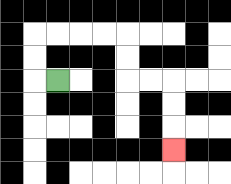{'start': '[2, 3]', 'end': '[7, 6]', 'path_directions': 'L,U,U,R,R,R,R,D,D,R,R,D,D,D', 'path_coordinates': '[[2, 3], [1, 3], [1, 2], [1, 1], [2, 1], [3, 1], [4, 1], [5, 1], [5, 2], [5, 3], [6, 3], [7, 3], [7, 4], [7, 5], [7, 6]]'}